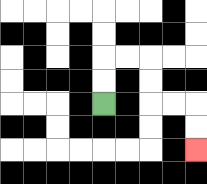{'start': '[4, 4]', 'end': '[8, 6]', 'path_directions': 'U,U,R,R,D,D,R,R,D,D', 'path_coordinates': '[[4, 4], [4, 3], [4, 2], [5, 2], [6, 2], [6, 3], [6, 4], [7, 4], [8, 4], [8, 5], [8, 6]]'}